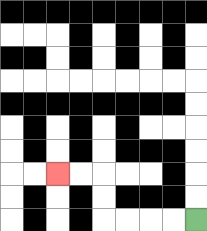{'start': '[8, 9]', 'end': '[2, 7]', 'path_directions': 'L,L,L,L,U,U,L,L', 'path_coordinates': '[[8, 9], [7, 9], [6, 9], [5, 9], [4, 9], [4, 8], [4, 7], [3, 7], [2, 7]]'}